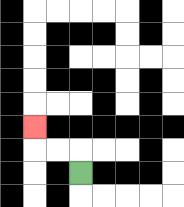{'start': '[3, 7]', 'end': '[1, 5]', 'path_directions': 'U,L,L,U', 'path_coordinates': '[[3, 7], [3, 6], [2, 6], [1, 6], [1, 5]]'}